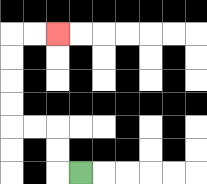{'start': '[3, 7]', 'end': '[2, 1]', 'path_directions': 'L,U,U,L,L,U,U,U,U,R,R', 'path_coordinates': '[[3, 7], [2, 7], [2, 6], [2, 5], [1, 5], [0, 5], [0, 4], [0, 3], [0, 2], [0, 1], [1, 1], [2, 1]]'}